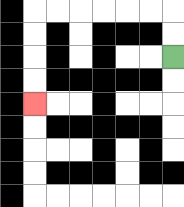{'start': '[7, 2]', 'end': '[1, 4]', 'path_directions': 'U,U,L,L,L,L,L,L,D,D,D,D', 'path_coordinates': '[[7, 2], [7, 1], [7, 0], [6, 0], [5, 0], [4, 0], [3, 0], [2, 0], [1, 0], [1, 1], [1, 2], [1, 3], [1, 4]]'}